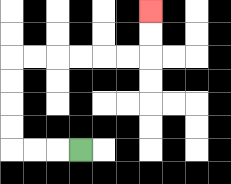{'start': '[3, 6]', 'end': '[6, 0]', 'path_directions': 'L,L,L,U,U,U,U,R,R,R,R,R,R,U,U', 'path_coordinates': '[[3, 6], [2, 6], [1, 6], [0, 6], [0, 5], [0, 4], [0, 3], [0, 2], [1, 2], [2, 2], [3, 2], [4, 2], [5, 2], [6, 2], [6, 1], [6, 0]]'}